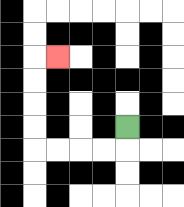{'start': '[5, 5]', 'end': '[2, 2]', 'path_directions': 'D,L,L,L,L,U,U,U,U,R', 'path_coordinates': '[[5, 5], [5, 6], [4, 6], [3, 6], [2, 6], [1, 6], [1, 5], [1, 4], [1, 3], [1, 2], [2, 2]]'}